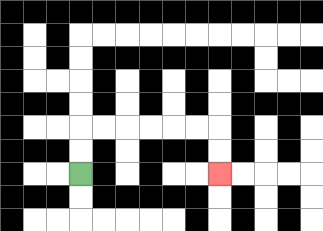{'start': '[3, 7]', 'end': '[9, 7]', 'path_directions': 'U,U,R,R,R,R,R,R,D,D', 'path_coordinates': '[[3, 7], [3, 6], [3, 5], [4, 5], [5, 5], [6, 5], [7, 5], [8, 5], [9, 5], [9, 6], [9, 7]]'}